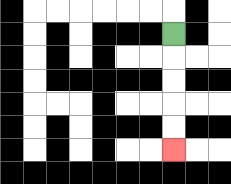{'start': '[7, 1]', 'end': '[7, 6]', 'path_directions': 'D,D,D,D,D', 'path_coordinates': '[[7, 1], [7, 2], [7, 3], [7, 4], [7, 5], [7, 6]]'}